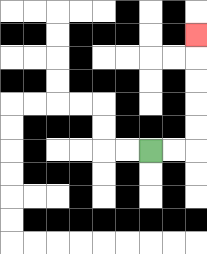{'start': '[6, 6]', 'end': '[8, 1]', 'path_directions': 'R,R,U,U,U,U,U', 'path_coordinates': '[[6, 6], [7, 6], [8, 6], [8, 5], [8, 4], [8, 3], [8, 2], [8, 1]]'}